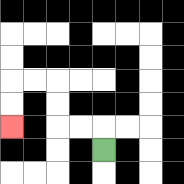{'start': '[4, 6]', 'end': '[0, 5]', 'path_directions': 'U,L,L,U,U,L,L,D,D', 'path_coordinates': '[[4, 6], [4, 5], [3, 5], [2, 5], [2, 4], [2, 3], [1, 3], [0, 3], [0, 4], [0, 5]]'}